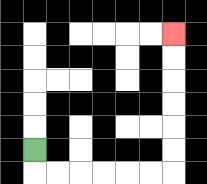{'start': '[1, 6]', 'end': '[7, 1]', 'path_directions': 'D,R,R,R,R,R,R,U,U,U,U,U,U', 'path_coordinates': '[[1, 6], [1, 7], [2, 7], [3, 7], [4, 7], [5, 7], [6, 7], [7, 7], [7, 6], [7, 5], [7, 4], [7, 3], [7, 2], [7, 1]]'}